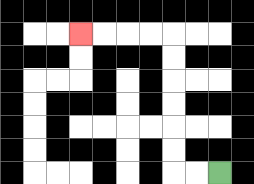{'start': '[9, 7]', 'end': '[3, 1]', 'path_directions': 'L,L,U,U,U,U,U,U,L,L,L,L', 'path_coordinates': '[[9, 7], [8, 7], [7, 7], [7, 6], [7, 5], [7, 4], [7, 3], [7, 2], [7, 1], [6, 1], [5, 1], [4, 1], [3, 1]]'}